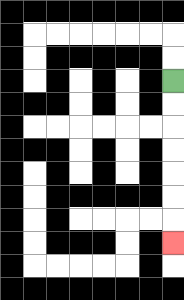{'start': '[7, 3]', 'end': '[7, 10]', 'path_directions': 'D,D,D,D,D,D,D', 'path_coordinates': '[[7, 3], [7, 4], [7, 5], [7, 6], [7, 7], [7, 8], [7, 9], [7, 10]]'}